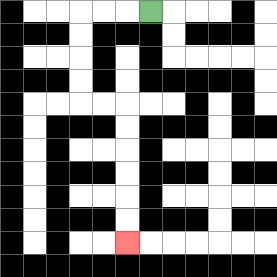{'start': '[6, 0]', 'end': '[5, 10]', 'path_directions': 'L,L,L,D,D,D,D,R,R,D,D,D,D,D,D', 'path_coordinates': '[[6, 0], [5, 0], [4, 0], [3, 0], [3, 1], [3, 2], [3, 3], [3, 4], [4, 4], [5, 4], [5, 5], [5, 6], [5, 7], [5, 8], [5, 9], [5, 10]]'}